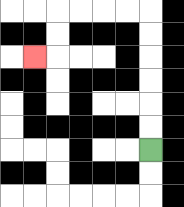{'start': '[6, 6]', 'end': '[1, 2]', 'path_directions': 'U,U,U,U,U,U,L,L,L,L,D,D,L', 'path_coordinates': '[[6, 6], [6, 5], [6, 4], [6, 3], [6, 2], [6, 1], [6, 0], [5, 0], [4, 0], [3, 0], [2, 0], [2, 1], [2, 2], [1, 2]]'}